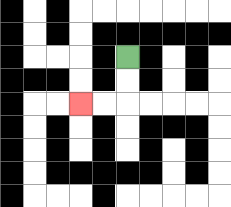{'start': '[5, 2]', 'end': '[3, 4]', 'path_directions': 'D,D,L,L', 'path_coordinates': '[[5, 2], [5, 3], [5, 4], [4, 4], [3, 4]]'}